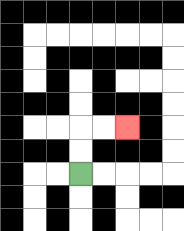{'start': '[3, 7]', 'end': '[5, 5]', 'path_directions': 'U,U,R,R', 'path_coordinates': '[[3, 7], [3, 6], [3, 5], [4, 5], [5, 5]]'}